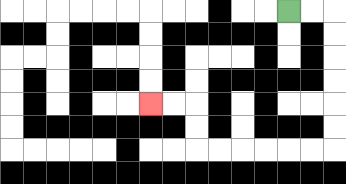{'start': '[12, 0]', 'end': '[6, 4]', 'path_directions': 'R,R,D,D,D,D,D,D,L,L,L,L,L,L,U,U,L,L', 'path_coordinates': '[[12, 0], [13, 0], [14, 0], [14, 1], [14, 2], [14, 3], [14, 4], [14, 5], [14, 6], [13, 6], [12, 6], [11, 6], [10, 6], [9, 6], [8, 6], [8, 5], [8, 4], [7, 4], [6, 4]]'}